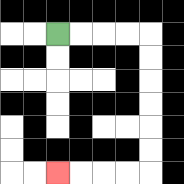{'start': '[2, 1]', 'end': '[2, 7]', 'path_directions': 'R,R,R,R,D,D,D,D,D,D,L,L,L,L', 'path_coordinates': '[[2, 1], [3, 1], [4, 1], [5, 1], [6, 1], [6, 2], [6, 3], [6, 4], [6, 5], [6, 6], [6, 7], [5, 7], [4, 7], [3, 7], [2, 7]]'}